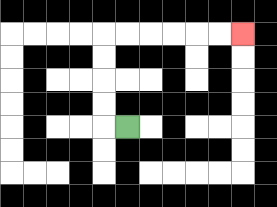{'start': '[5, 5]', 'end': '[10, 1]', 'path_directions': 'L,U,U,U,U,R,R,R,R,R,R', 'path_coordinates': '[[5, 5], [4, 5], [4, 4], [4, 3], [4, 2], [4, 1], [5, 1], [6, 1], [7, 1], [8, 1], [9, 1], [10, 1]]'}